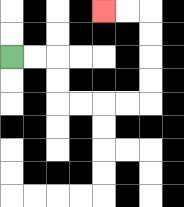{'start': '[0, 2]', 'end': '[4, 0]', 'path_directions': 'R,R,D,D,R,R,R,R,U,U,U,U,L,L', 'path_coordinates': '[[0, 2], [1, 2], [2, 2], [2, 3], [2, 4], [3, 4], [4, 4], [5, 4], [6, 4], [6, 3], [6, 2], [6, 1], [6, 0], [5, 0], [4, 0]]'}